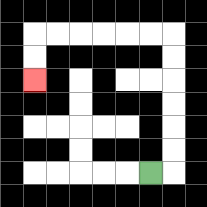{'start': '[6, 7]', 'end': '[1, 3]', 'path_directions': 'R,U,U,U,U,U,U,L,L,L,L,L,L,D,D', 'path_coordinates': '[[6, 7], [7, 7], [7, 6], [7, 5], [7, 4], [7, 3], [7, 2], [7, 1], [6, 1], [5, 1], [4, 1], [3, 1], [2, 1], [1, 1], [1, 2], [1, 3]]'}